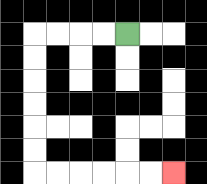{'start': '[5, 1]', 'end': '[7, 7]', 'path_directions': 'L,L,L,L,D,D,D,D,D,D,R,R,R,R,R,R', 'path_coordinates': '[[5, 1], [4, 1], [3, 1], [2, 1], [1, 1], [1, 2], [1, 3], [1, 4], [1, 5], [1, 6], [1, 7], [2, 7], [3, 7], [4, 7], [5, 7], [6, 7], [7, 7]]'}